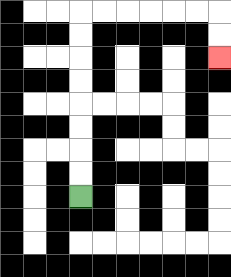{'start': '[3, 8]', 'end': '[9, 2]', 'path_directions': 'U,U,U,U,U,U,U,U,R,R,R,R,R,R,D,D', 'path_coordinates': '[[3, 8], [3, 7], [3, 6], [3, 5], [3, 4], [3, 3], [3, 2], [3, 1], [3, 0], [4, 0], [5, 0], [6, 0], [7, 0], [8, 0], [9, 0], [9, 1], [9, 2]]'}